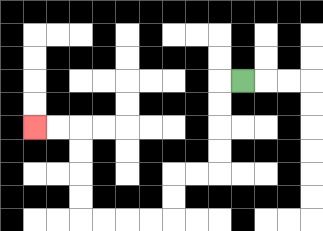{'start': '[10, 3]', 'end': '[1, 5]', 'path_directions': 'L,D,D,D,D,L,L,D,D,L,L,L,L,U,U,U,U,L,L', 'path_coordinates': '[[10, 3], [9, 3], [9, 4], [9, 5], [9, 6], [9, 7], [8, 7], [7, 7], [7, 8], [7, 9], [6, 9], [5, 9], [4, 9], [3, 9], [3, 8], [3, 7], [3, 6], [3, 5], [2, 5], [1, 5]]'}